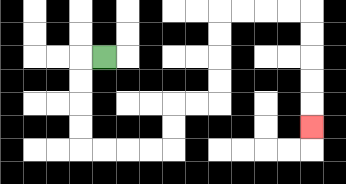{'start': '[4, 2]', 'end': '[13, 5]', 'path_directions': 'L,D,D,D,D,R,R,R,R,U,U,R,R,U,U,U,U,R,R,R,R,D,D,D,D,D', 'path_coordinates': '[[4, 2], [3, 2], [3, 3], [3, 4], [3, 5], [3, 6], [4, 6], [5, 6], [6, 6], [7, 6], [7, 5], [7, 4], [8, 4], [9, 4], [9, 3], [9, 2], [9, 1], [9, 0], [10, 0], [11, 0], [12, 0], [13, 0], [13, 1], [13, 2], [13, 3], [13, 4], [13, 5]]'}